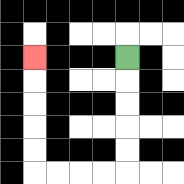{'start': '[5, 2]', 'end': '[1, 2]', 'path_directions': 'D,D,D,D,D,L,L,L,L,U,U,U,U,U', 'path_coordinates': '[[5, 2], [5, 3], [5, 4], [5, 5], [5, 6], [5, 7], [4, 7], [3, 7], [2, 7], [1, 7], [1, 6], [1, 5], [1, 4], [1, 3], [1, 2]]'}